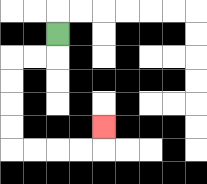{'start': '[2, 1]', 'end': '[4, 5]', 'path_directions': 'D,L,L,D,D,D,D,R,R,R,R,U', 'path_coordinates': '[[2, 1], [2, 2], [1, 2], [0, 2], [0, 3], [0, 4], [0, 5], [0, 6], [1, 6], [2, 6], [3, 6], [4, 6], [4, 5]]'}